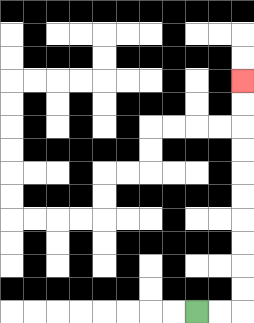{'start': '[8, 13]', 'end': '[10, 3]', 'path_directions': 'R,R,U,U,U,U,U,U,U,U,U,U', 'path_coordinates': '[[8, 13], [9, 13], [10, 13], [10, 12], [10, 11], [10, 10], [10, 9], [10, 8], [10, 7], [10, 6], [10, 5], [10, 4], [10, 3]]'}